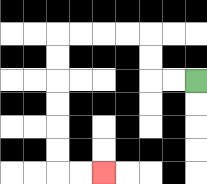{'start': '[8, 3]', 'end': '[4, 7]', 'path_directions': 'L,L,U,U,L,L,L,L,D,D,D,D,D,D,R,R', 'path_coordinates': '[[8, 3], [7, 3], [6, 3], [6, 2], [6, 1], [5, 1], [4, 1], [3, 1], [2, 1], [2, 2], [2, 3], [2, 4], [2, 5], [2, 6], [2, 7], [3, 7], [4, 7]]'}